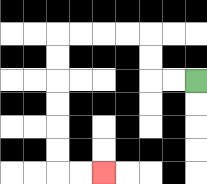{'start': '[8, 3]', 'end': '[4, 7]', 'path_directions': 'L,L,U,U,L,L,L,L,D,D,D,D,D,D,R,R', 'path_coordinates': '[[8, 3], [7, 3], [6, 3], [6, 2], [6, 1], [5, 1], [4, 1], [3, 1], [2, 1], [2, 2], [2, 3], [2, 4], [2, 5], [2, 6], [2, 7], [3, 7], [4, 7]]'}